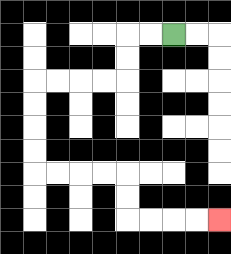{'start': '[7, 1]', 'end': '[9, 9]', 'path_directions': 'L,L,D,D,L,L,L,L,D,D,D,D,R,R,R,R,D,D,R,R,R,R', 'path_coordinates': '[[7, 1], [6, 1], [5, 1], [5, 2], [5, 3], [4, 3], [3, 3], [2, 3], [1, 3], [1, 4], [1, 5], [1, 6], [1, 7], [2, 7], [3, 7], [4, 7], [5, 7], [5, 8], [5, 9], [6, 9], [7, 9], [8, 9], [9, 9]]'}